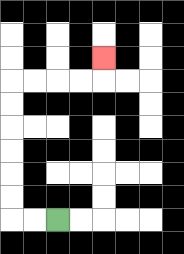{'start': '[2, 9]', 'end': '[4, 2]', 'path_directions': 'L,L,U,U,U,U,U,U,R,R,R,R,U', 'path_coordinates': '[[2, 9], [1, 9], [0, 9], [0, 8], [0, 7], [0, 6], [0, 5], [0, 4], [0, 3], [1, 3], [2, 3], [3, 3], [4, 3], [4, 2]]'}